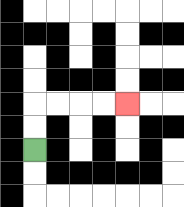{'start': '[1, 6]', 'end': '[5, 4]', 'path_directions': 'U,U,R,R,R,R', 'path_coordinates': '[[1, 6], [1, 5], [1, 4], [2, 4], [3, 4], [4, 4], [5, 4]]'}